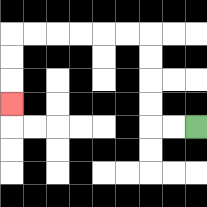{'start': '[8, 5]', 'end': '[0, 4]', 'path_directions': 'L,L,U,U,U,U,L,L,L,L,L,L,D,D,D', 'path_coordinates': '[[8, 5], [7, 5], [6, 5], [6, 4], [6, 3], [6, 2], [6, 1], [5, 1], [4, 1], [3, 1], [2, 1], [1, 1], [0, 1], [0, 2], [0, 3], [0, 4]]'}